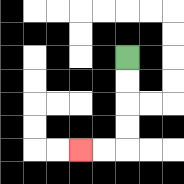{'start': '[5, 2]', 'end': '[3, 6]', 'path_directions': 'D,D,D,D,L,L', 'path_coordinates': '[[5, 2], [5, 3], [5, 4], [5, 5], [5, 6], [4, 6], [3, 6]]'}